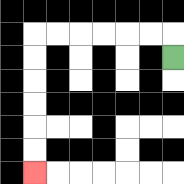{'start': '[7, 2]', 'end': '[1, 7]', 'path_directions': 'U,L,L,L,L,L,L,D,D,D,D,D,D', 'path_coordinates': '[[7, 2], [7, 1], [6, 1], [5, 1], [4, 1], [3, 1], [2, 1], [1, 1], [1, 2], [1, 3], [1, 4], [1, 5], [1, 6], [1, 7]]'}